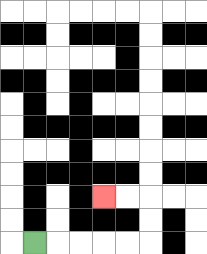{'start': '[1, 10]', 'end': '[4, 8]', 'path_directions': 'R,R,R,R,R,U,U,L,L', 'path_coordinates': '[[1, 10], [2, 10], [3, 10], [4, 10], [5, 10], [6, 10], [6, 9], [6, 8], [5, 8], [4, 8]]'}